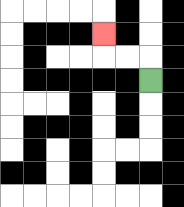{'start': '[6, 3]', 'end': '[4, 1]', 'path_directions': 'U,L,L,U', 'path_coordinates': '[[6, 3], [6, 2], [5, 2], [4, 2], [4, 1]]'}